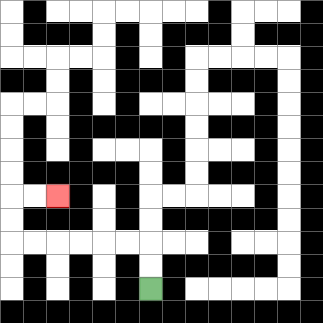{'start': '[6, 12]', 'end': '[2, 8]', 'path_directions': 'U,U,L,L,L,L,L,L,U,U,R,R', 'path_coordinates': '[[6, 12], [6, 11], [6, 10], [5, 10], [4, 10], [3, 10], [2, 10], [1, 10], [0, 10], [0, 9], [0, 8], [1, 8], [2, 8]]'}